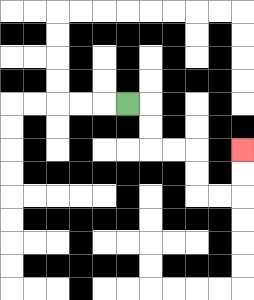{'start': '[5, 4]', 'end': '[10, 6]', 'path_directions': 'R,D,D,R,R,D,D,R,R,U,U', 'path_coordinates': '[[5, 4], [6, 4], [6, 5], [6, 6], [7, 6], [8, 6], [8, 7], [8, 8], [9, 8], [10, 8], [10, 7], [10, 6]]'}